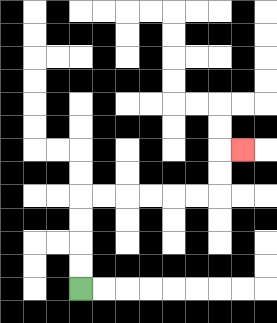{'start': '[3, 12]', 'end': '[10, 6]', 'path_directions': 'U,U,U,U,R,R,R,R,R,R,U,U,R', 'path_coordinates': '[[3, 12], [3, 11], [3, 10], [3, 9], [3, 8], [4, 8], [5, 8], [6, 8], [7, 8], [8, 8], [9, 8], [9, 7], [9, 6], [10, 6]]'}